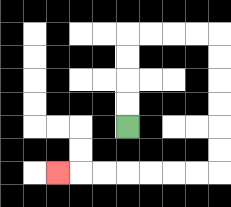{'start': '[5, 5]', 'end': '[2, 7]', 'path_directions': 'U,U,U,U,R,R,R,R,D,D,D,D,D,D,L,L,L,L,L,L,L', 'path_coordinates': '[[5, 5], [5, 4], [5, 3], [5, 2], [5, 1], [6, 1], [7, 1], [8, 1], [9, 1], [9, 2], [9, 3], [9, 4], [9, 5], [9, 6], [9, 7], [8, 7], [7, 7], [6, 7], [5, 7], [4, 7], [3, 7], [2, 7]]'}